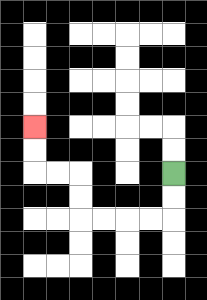{'start': '[7, 7]', 'end': '[1, 5]', 'path_directions': 'D,D,L,L,L,L,U,U,L,L,U,U', 'path_coordinates': '[[7, 7], [7, 8], [7, 9], [6, 9], [5, 9], [4, 9], [3, 9], [3, 8], [3, 7], [2, 7], [1, 7], [1, 6], [1, 5]]'}